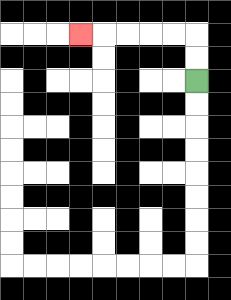{'start': '[8, 3]', 'end': '[3, 1]', 'path_directions': 'U,U,L,L,L,L,L', 'path_coordinates': '[[8, 3], [8, 2], [8, 1], [7, 1], [6, 1], [5, 1], [4, 1], [3, 1]]'}